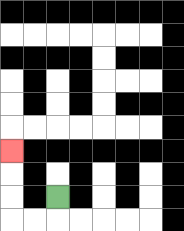{'start': '[2, 8]', 'end': '[0, 6]', 'path_directions': 'D,L,L,U,U,U', 'path_coordinates': '[[2, 8], [2, 9], [1, 9], [0, 9], [0, 8], [0, 7], [0, 6]]'}